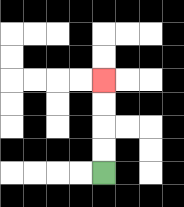{'start': '[4, 7]', 'end': '[4, 3]', 'path_directions': 'U,U,U,U', 'path_coordinates': '[[4, 7], [4, 6], [4, 5], [4, 4], [4, 3]]'}